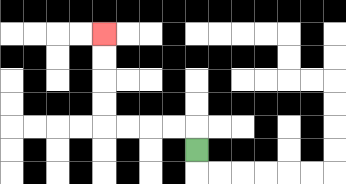{'start': '[8, 6]', 'end': '[4, 1]', 'path_directions': 'U,L,L,L,L,U,U,U,U', 'path_coordinates': '[[8, 6], [8, 5], [7, 5], [6, 5], [5, 5], [4, 5], [4, 4], [4, 3], [4, 2], [4, 1]]'}